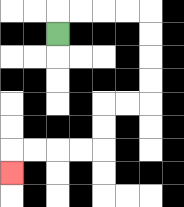{'start': '[2, 1]', 'end': '[0, 7]', 'path_directions': 'U,R,R,R,R,D,D,D,D,L,L,D,D,L,L,L,L,D', 'path_coordinates': '[[2, 1], [2, 0], [3, 0], [4, 0], [5, 0], [6, 0], [6, 1], [6, 2], [6, 3], [6, 4], [5, 4], [4, 4], [4, 5], [4, 6], [3, 6], [2, 6], [1, 6], [0, 6], [0, 7]]'}